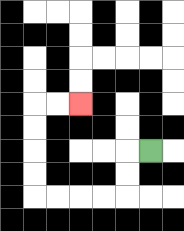{'start': '[6, 6]', 'end': '[3, 4]', 'path_directions': 'L,D,D,L,L,L,L,U,U,U,U,R,R', 'path_coordinates': '[[6, 6], [5, 6], [5, 7], [5, 8], [4, 8], [3, 8], [2, 8], [1, 8], [1, 7], [1, 6], [1, 5], [1, 4], [2, 4], [3, 4]]'}